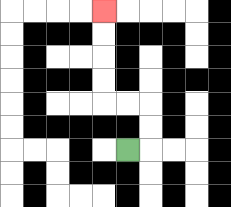{'start': '[5, 6]', 'end': '[4, 0]', 'path_directions': 'R,U,U,L,L,U,U,U,U', 'path_coordinates': '[[5, 6], [6, 6], [6, 5], [6, 4], [5, 4], [4, 4], [4, 3], [4, 2], [4, 1], [4, 0]]'}